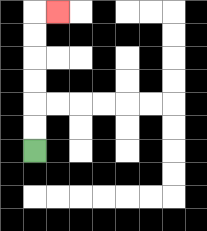{'start': '[1, 6]', 'end': '[2, 0]', 'path_directions': 'U,U,U,U,U,U,R', 'path_coordinates': '[[1, 6], [1, 5], [1, 4], [1, 3], [1, 2], [1, 1], [1, 0], [2, 0]]'}